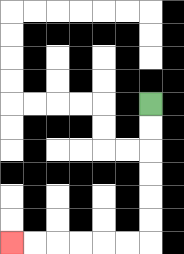{'start': '[6, 4]', 'end': '[0, 10]', 'path_directions': 'D,D,D,D,D,D,L,L,L,L,L,L', 'path_coordinates': '[[6, 4], [6, 5], [6, 6], [6, 7], [6, 8], [6, 9], [6, 10], [5, 10], [4, 10], [3, 10], [2, 10], [1, 10], [0, 10]]'}